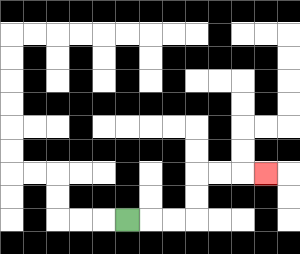{'start': '[5, 9]', 'end': '[11, 7]', 'path_directions': 'R,R,R,U,U,R,R,R', 'path_coordinates': '[[5, 9], [6, 9], [7, 9], [8, 9], [8, 8], [8, 7], [9, 7], [10, 7], [11, 7]]'}